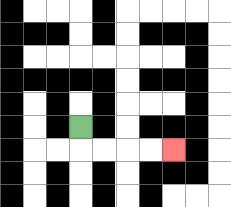{'start': '[3, 5]', 'end': '[7, 6]', 'path_directions': 'D,R,R,R,R', 'path_coordinates': '[[3, 5], [3, 6], [4, 6], [5, 6], [6, 6], [7, 6]]'}